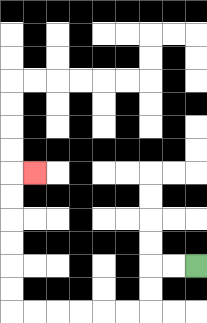{'start': '[8, 11]', 'end': '[1, 7]', 'path_directions': 'L,L,D,D,L,L,L,L,L,L,U,U,U,U,U,U,R', 'path_coordinates': '[[8, 11], [7, 11], [6, 11], [6, 12], [6, 13], [5, 13], [4, 13], [3, 13], [2, 13], [1, 13], [0, 13], [0, 12], [0, 11], [0, 10], [0, 9], [0, 8], [0, 7], [1, 7]]'}